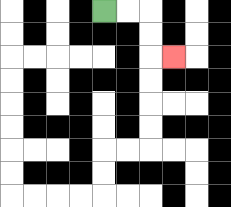{'start': '[4, 0]', 'end': '[7, 2]', 'path_directions': 'R,R,D,D,R', 'path_coordinates': '[[4, 0], [5, 0], [6, 0], [6, 1], [6, 2], [7, 2]]'}